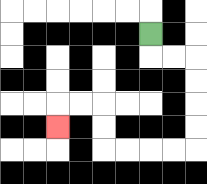{'start': '[6, 1]', 'end': '[2, 5]', 'path_directions': 'D,R,R,D,D,D,D,L,L,L,L,U,U,L,L,D', 'path_coordinates': '[[6, 1], [6, 2], [7, 2], [8, 2], [8, 3], [8, 4], [8, 5], [8, 6], [7, 6], [6, 6], [5, 6], [4, 6], [4, 5], [4, 4], [3, 4], [2, 4], [2, 5]]'}